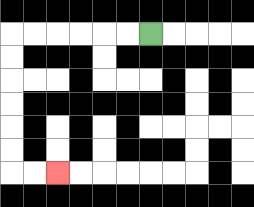{'start': '[6, 1]', 'end': '[2, 7]', 'path_directions': 'L,L,L,L,L,L,D,D,D,D,D,D,R,R', 'path_coordinates': '[[6, 1], [5, 1], [4, 1], [3, 1], [2, 1], [1, 1], [0, 1], [0, 2], [0, 3], [0, 4], [0, 5], [0, 6], [0, 7], [1, 7], [2, 7]]'}